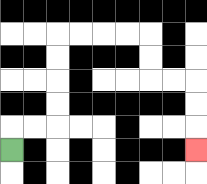{'start': '[0, 6]', 'end': '[8, 6]', 'path_directions': 'U,R,R,U,U,U,U,R,R,R,R,D,D,R,R,D,D,D', 'path_coordinates': '[[0, 6], [0, 5], [1, 5], [2, 5], [2, 4], [2, 3], [2, 2], [2, 1], [3, 1], [4, 1], [5, 1], [6, 1], [6, 2], [6, 3], [7, 3], [8, 3], [8, 4], [8, 5], [8, 6]]'}